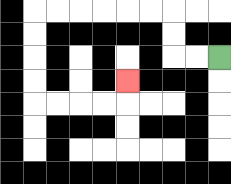{'start': '[9, 2]', 'end': '[5, 3]', 'path_directions': 'L,L,U,U,L,L,L,L,L,L,D,D,D,D,R,R,R,R,U', 'path_coordinates': '[[9, 2], [8, 2], [7, 2], [7, 1], [7, 0], [6, 0], [5, 0], [4, 0], [3, 0], [2, 0], [1, 0], [1, 1], [1, 2], [1, 3], [1, 4], [2, 4], [3, 4], [4, 4], [5, 4], [5, 3]]'}